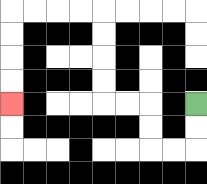{'start': '[8, 4]', 'end': '[0, 4]', 'path_directions': 'D,D,L,L,U,U,L,L,U,U,U,U,L,L,L,L,D,D,D,D', 'path_coordinates': '[[8, 4], [8, 5], [8, 6], [7, 6], [6, 6], [6, 5], [6, 4], [5, 4], [4, 4], [4, 3], [4, 2], [4, 1], [4, 0], [3, 0], [2, 0], [1, 0], [0, 0], [0, 1], [0, 2], [0, 3], [0, 4]]'}